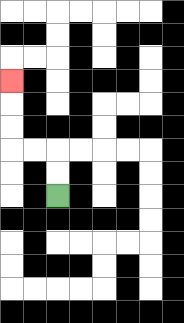{'start': '[2, 8]', 'end': '[0, 3]', 'path_directions': 'U,U,L,L,U,U,U', 'path_coordinates': '[[2, 8], [2, 7], [2, 6], [1, 6], [0, 6], [0, 5], [0, 4], [0, 3]]'}